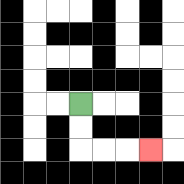{'start': '[3, 4]', 'end': '[6, 6]', 'path_directions': 'D,D,R,R,R', 'path_coordinates': '[[3, 4], [3, 5], [3, 6], [4, 6], [5, 6], [6, 6]]'}